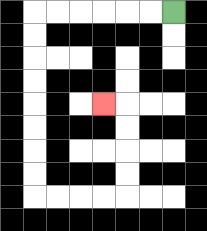{'start': '[7, 0]', 'end': '[4, 4]', 'path_directions': 'L,L,L,L,L,L,D,D,D,D,D,D,D,D,R,R,R,R,U,U,U,U,L', 'path_coordinates': '[[7, 0], [6, 0], [5, 0], [4, 0], [3, 0], [2, 0], [1, 0], [1, 1], [1, 2], [1, 3], [1, 4], [1, 5], [1, 6], [1, 7], [1, 8], [2, 8], [3, 8], [4, 8], [5, 8], [5, 7], [5, 6], [5, 5], [5, 4], [4, 4]]'}